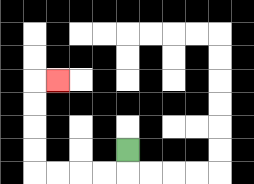{'start': '[5, 6]', 'end': '[2, 3]', 'path_directions': 'D,L,L,L,L,U,U,U,U,R', 'path_coordinates': '[[5, 6], [5, 7], [4, 7], [3, 7], [2, 7], [1, 7], [1, 6], [1, 5], [1, 4], [1, 3], [2, 3]]'}